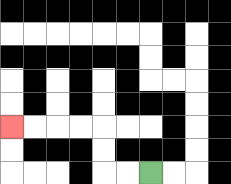{'start': '[6, 7]', 'end': '[0, 5]', 'path_directions': 'L,L,U,U,L,L,L,L', 'path_coordinates': '[[6, 7], [5, 7], [4, 7], [4, 6], [4, 5], [3, 5], [2, 5], [1, 5], [0, 5]]'}